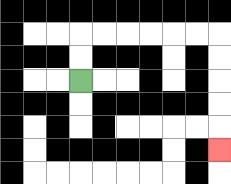{'start': '[3, 3]', 'end': '[9, 6]', 'path_directions': 'U,U,R,R,R,R,R,R,D,D,D,D,D', 'path_coordinates': '[[3, 3], [3, 2], [3, 1], [4, 1], [5, 1], [6, 1], [7, 1], [8, 1], [9, 1], [9, 2], [9, 3], [9, 4], [9, 5], [9, 6]]'}